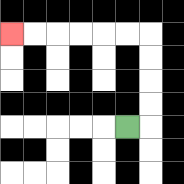{'start': '[5, 5]', 'end': '[0, 1]', 'path_directions': 'R,U,U,U,U,L,L,L,L,L,L', 'path_coordinates': '[[5, 5], [6, 5], [6, 4], [6, 3], [6, 2], [6, 1], [5, 1], [4, 1], [3, 1], [2, 1], [1, 1], [0, 1]]'}